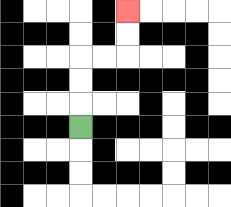{'start': '[3, 5]', 'end': '[5, 0]', 'path_directions': 'U,U,U,R,R,U,U', 'path_coordinates': '[[3, 5], [3, 4], [3, 3], [3, 2], [4, 2], [5, 2], [5, 1], [5, 0]]'}